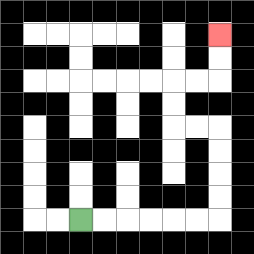{'start': '[3, 9]', 'end': '[9, 1]', 'path_directions': 'R,R,R,R,R,R,U,U,U,U,L,L,U,U,R,R,U,U', 'path_coordinates': '[[3, 9], [4, 9], [5, 9], [6, 9], [7, 9], [8, 9], [9, 9], [9, 8], [9, 7], [9, 6], [9, 5], [8, 5], [7, 5], [7, 4], [7, 3], [8, 3], [9, 3], [9, 2], [9, 1]]'}